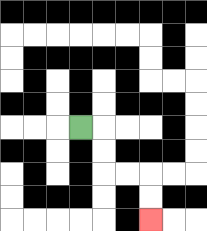{'start': '[3, 5]', 'end': '[6, 9]', 'path_directions': 'R,D,D,R,R,D,D', 'path_coordinates': '[[3, 5], [4, 5], [4, 6], [4, 7], [5, 7], [6, 7], [6, 8], [6, 9]]'}